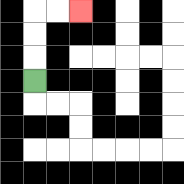{'start': '[1, 3]', 'end': '[3, 0]', 'path_directions': 'U,U,U,R,R', 'path_coordinates': '[[1, 3], [1, 2], [1, 1], [1, 0], [2, 0], [3, 0]]'}